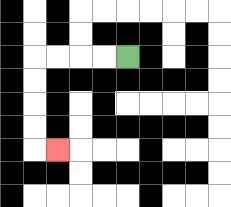{'start': '[5, 2]', 'end': '[2, 6]', 'path_directions': 'L,L,L,L,D,D,D,D,R', 'path_coordinates': '[[5, 2], [4, 2], [3, 2], [2, 2], [1, 2], [1, 3], [1, 4], [1, 5], [1, 6], [2, 6]]'}